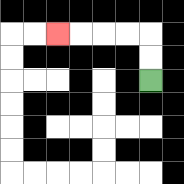{'start': '[6, 3]', 'end': '[2, 1]', 'path_directions': 'U,U,L,L,L,L', 'path_coordinates': '[[6, 3], [6, 2], [6, 1], [5, 1], [4, 1], [3, 1], [2, 1]]'}